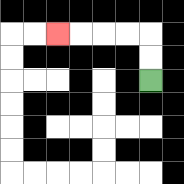{'start': '[6, 3]', 'end': '[2, 1]', 'path_directions': 'U,U,L,L,L,L', 'path_coordinates': '[[6, 3], [6, 2], [6, 1], [5, 1], [4, 1], [3, 1], [2, 1]]'}